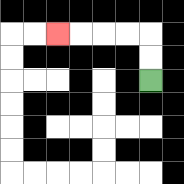{'start': '[6, 3]', 'end': '[2, 1]', 'path_directions': 'U,U,L,L,L,L', 'path_coordinates': '[[6, 3], [6, 2], [6, 1], [5, 1], [4, 1], [3, 1], [2, 1]]'}